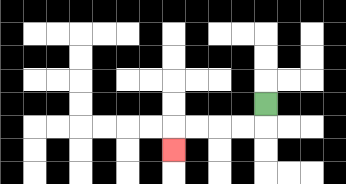{'start': '[11, 4]', 'end': '[7, 6]', 'path_directions': 'D,L,L,L,L,D', 'path_coordinates': '[[11, 4], [11, 5], [10, 5], [9, 5], [8, 5], [7, 5], [7, 6]]'}